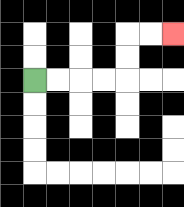{'start': '[1, 3]', 'end': '[7, 1]', 'path_directions': 'R,R,R,R,U,U,R,R', 'path_coordinates': '[[1, 3], [2, 3], [3, 3], [4, 3], [5, 3], [5, 2], [5, 1], [6, 1], [7, 1]]'}